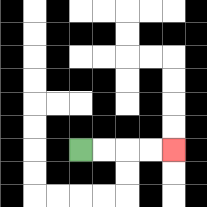{'start': '[3, 6]', 'end': '[7, 6]', 'path_directions': 'R,R,R,R', 'path_coordinates': '[[3, 6], [4, 6], [5, 6], [6, 6], [7, 6]]'}